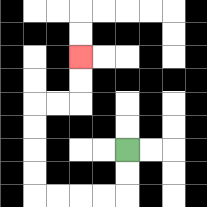{'start': '[5, 6]', 'end': '[3, 2]', 'path_directions': 'D,D,L,L,L,L,U,U,U,U,R,R,U,U', 'path_coordinates': '[[5, 6], [5, 7], [5, 8], [4, 8], [3, 8], [2, 8], [1, 8], [1, 7], [1, 6], [1, 5], [1, 4], [2, 4], [3, 4], [3, 3], [3, 2]]'}